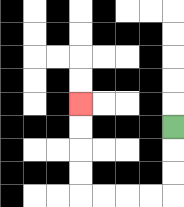{'start': '[7, 5]', 'end': '[3, 4]', 'path_directions': 'D,D,D,L,L,L,L,U,U,U,U', 'path_coordinates': '[[7, 5], [7, 6], [7, 7], [7, 8], [6, 8], [5, 8], [4, 8], [3, 8], [3, 7], [3, 6], [3, 5], [3, 4]]'}